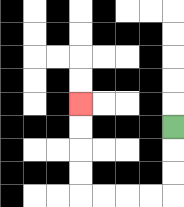{'start': '[7, 5]', 'end': '[3, 4]', 'path_directions': 'D,D,D,L,L,L,L,U,U,U,U', 'path_coordinates': '[[7, 5], [7, 6], [7, 7], [7, 8], [6, 8], [5, 8], [4, 8], [3, 8], [3, 7], [3, 6], [3, 5], [3, 4]]'}